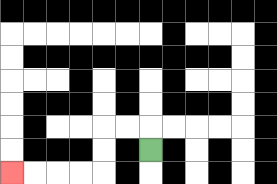{'start': '[6, 6]', 'end': '[0, 7]', 'path_directions': 'U,L,L,D,D,L,L,L,L', 'path_coordinates': '[[6, 6], [6, 5], [5, 5], [4, 5], [4, 6], [4, 7], [3, 7], [2, 7], [1, 7], [0, 7]]'}